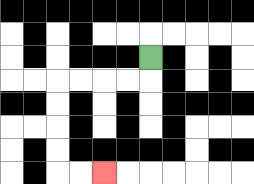{'start': '[6, 2]', 'end': '[4, 7]', 'path_directions': 'D,L,L,L,L,D,D,D,D,R,R', 'path_coordinates': '[[6, 2], [6, 3], [5, 3], [4, 3], [3, 3], [2, 3], [2, 4], [2, 5], [2, 6], [2, 7], [3, 7], [4, 7]]'}